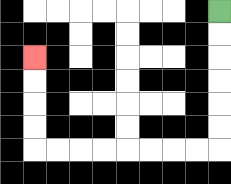{'start': '[9, 0]', 'end': '[1, 2]', 'path_directions': 'D,D,D,D,D,D,L,L,L,L,L,L,L,L,U,U,U,U', 'path_coordinates': '[[9, 0], [9, 1], [9, 2], [9, 3], [9, 4], [9, 5], [9, 6], [8, 6], [7, 6], [6, 6], [5, 6], [4, 6], [3, 6], [2, 6], [1, 6], [1, 5], [1, 4], [1, 3], [1, 2]]'}